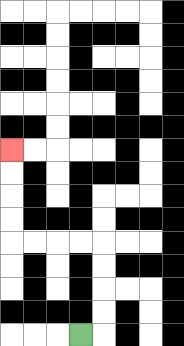{'start': '[3, 14]', 'end': '[0, 6]', 'path_directions': 'R,U,U,U,U,L,L,L,L,U,U,U,U', 'path_coordinates': '[[3, 14], [4, 14], [4, 13], [4, 12], [4, 11], [4, 10], [3, 10], [2, 10], [1, 10], [0, 10], [0, 9], [0, 8], [0, 7], [0, 6]]'}